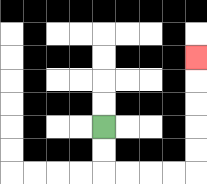{'start': '[4, 5]', 'end': '[8, 2]', 'path_directions': 'D,D,R,R,R,R,U,U,U,U,U', 'path_coordinates': '[[4, 5], [4, 6], [4, 7], [5, 7], [6, 7], [7, 7], [8, 7], [8, 6], [8, 5], [8, 4], [8, 3], [8, 2]]'}